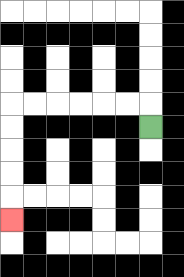{'start': '[6, 5]', 'end': '[0, 9]', 'path_directions': 'U,L,L,L,L,L,L,D,D,D,D,D', 'path_coordinates': '[[6, 5], [6, 4], [5, 4], [4, 4], [3, 4], [2, 4], [1, 4], [0, 4], [0, 5], [0, 6], [0, 7], [0, 8], [0, 9]]'}